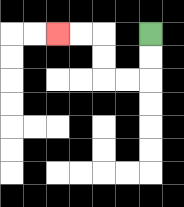{'start': '[6, 1]', 'end': '[2, 1]', 'path_directions': 'D,D,L,L,U,U,L,L', 'path_coordinates': '[[6, 1], [6, 2], [6, 3], [5, 3], [4, 3], [4, 2], [4, 1], [3, 1], [2, 1]]'}